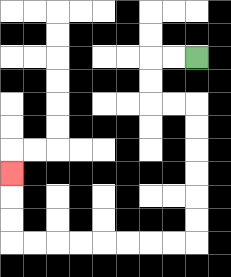{'start': '[8, 2]', 'end': '[0, 7]', 'path_directions': 'L,L,D,D,R,R,D,D,D,D,D,D,L,L,L,L,L,L,L,L,U,U,U', 'path_coordinates': '[[8, 2], [7, 2], [6, 2], [6, 3], [6, 4], [7, 4], [8, 4], [8, 5], [8, 6], [8, 7], [8, 8], [8, 9], [8, 10], [7, 10], [6, 10], [5, 10], [4, 10], [3, 10], [2, 10], [1, 10], [0, 10], [0, 9], [0, 8], [0, 7]]'}